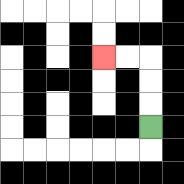{'start': '[6, 5]', 'end': '[4, 2]', 'path_directions': 'U,U,U,L,L', 'path_coordinates': '[[6, 5], [6, 4], [6, 3], [6, 2], [5, 2], [4, 2]]'}